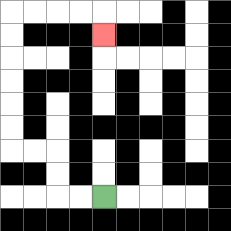{'start': '[4, 8]', 'end': '[4, 1]', 'path_directions': 'L,L,U,U,L,L,U,U,U,U,U,U,R,R,R,R,D', 'path_coordinates': '[[4, 8], [3, 8], [2, 8], [2, 7], [2, 6], [1, 6], [0, 6], [0, 5], [0, 4], [0, 3], [0, 2], [0, 1], [0, 0], [1, 0], [2, 0], [3, 0], [4, 0], [4, 1]]'}